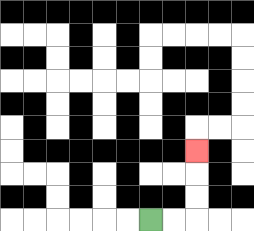{'start': '[6, 9]', 'end': '[8, 6]', 'path_directions': 'R,R,U,U,U', 'path_coordinates': '[[6, 9], [7, 9], [8, 9], [8, 8], [8, 7], [8, 6]]'}